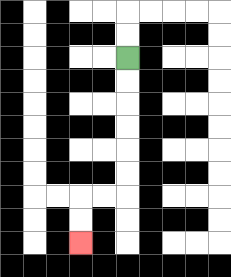{'start': '[5, 2]', 'end': '[3, 10]', 'path_directions': 'D,D,D,D,D,D,L,L,D,D', 'path_coordinates': '[[5, 2], [5, 3], [5, 4], [5, 5], [5, 6], [5, 7], [5, 8], [4, 8], [3, 8], [3, 9], [3, 10]]'}